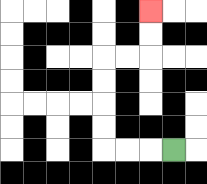{'start': '[7, 6]', 'end': '[6, 0]', 'path_directions': 'L,L,L,U,U,U,U,R,R,U,U', 'path_coordinates': '[[7, 6], [6, 6], [5, 6], [4, 6], [4, 5], [4, 4], [4, 3], [4, 2], [5, 2], [6, 2], [6, 1], [6, 0]]'}